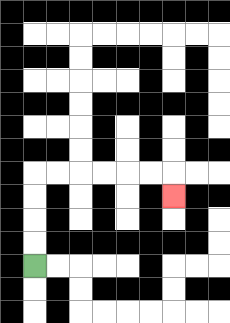{'start': '[1, 11]', 'end': '[7, 8]', 'path_directions': 'U,U,U,U,R,R,R,R,R,R,D', 'path_coordinates': '[[1, 11], [1, 10], [1, 9], [1, 8], [1, 7], [2, 7], [3, 7], [4, 7], [5, 7], [6, 7], [7, 7], [7, 8]]'}